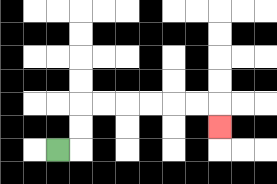{'start': '[2, 6]', 'end': '[9, 5]', 'path_directions': 'R,U,U,R,R,R,R,R,R,D', 'path_coordinates': '[[2, 6], [3, 6], [3, 5], [3, 4], [4, 4], [5, 4], [6, 4], [7, 4], [8, 4], [9, 4], [9, 5]]'}